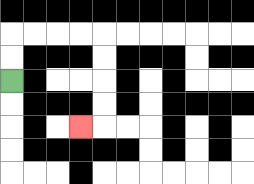{'start': '[0, 3]', 'end': '[3, 5]', 'path_directions': 'U,U,R,R,R,R,D,D,D,D,L', 'path_coordinates': '[[0, 3], [0, 2], [0, 1], [1, 1], [2, 1], [3, 1], [4, 1], [4, 2], [4, 3], [4, 4], [4, 5], [3, 5]]'}